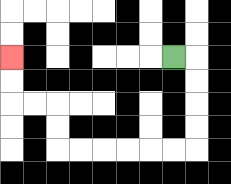{'start': '[7, 2]', 'end': '[0, 2]', 'path_directions': 'R,D,D,D,D,L,L,L,L,L,L,U,U,L,L,U,U', 'path_coordinates': '[[7, 2], [8, 2], [8, 3], [8, 4], [8, 5], [8, 6], [7, 6], [6, 6], [5, 6], [4, 6], [3, 6], [2, 6], [2, 5], [2, 4], [1, 4], [0, 4], [0, 3], [0, 2]]'}